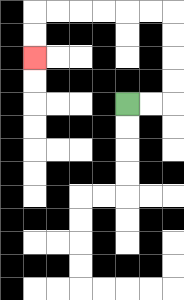{'start': '[5, 4]', 'end': '[1, 2]', 'path_directions': 'R,R,U,U,U,U,L,L,L,L,L,L,D,D', 'path_coordinates': '[[5, 4], [6, 4], [7, 4], [7, 3], [7, 2], [7, 1], [7, 0], [6, 0], [5, 0], [4, 0], [3, 0], [2, 0], [1, 0], [1, 1], [1, 2]]'}